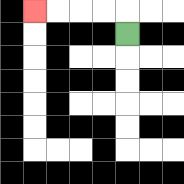{'start': '[5, 1]', 'end': '[1, 0]', 'path_directions': 'U,L,L,L,L', 'path_coordinates': '[[5, 1], [5, 0], [4, 0], [3, 0], [2, 0], [1, 0]]'}